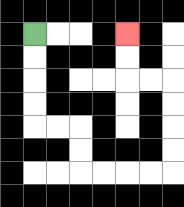{'start': '[1, 1]', 'end': '[5, 1]', 'path_directions': 'D,D,D,D,R,R,D,D,R,R,R,R,U,U,U,U,L,L,U,U', 'path_coordinates': '[[1, 1], [1, 2], [1, 3], [1, 4], [1, 5], [2, 5], [3, 5], [3, 6], [3, 7], [4, 7], [5, 7], [6, 7], [7, 7], [7, 6], [7, 5], [7, 4], [7, 3], [6, 3], [5, 3], [5, 2], [5, 1]]'}